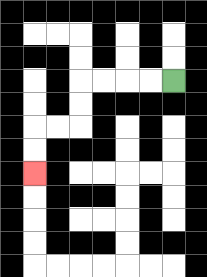{'start': '[7, 3]', 'end': '[1, 7]', 'path_directions': 'L,L,L,L,D,D,L,L,D,D', 'path_coordinates': '[[7, 3], [6, 3], [5, 3], [4, 3], [3, 3], [3, 4], [3, 5], [2, 5], [1, 5], [1, 6], [1, 7]]'}